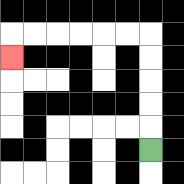{'start': '[6, 6]', 'end': '[0, 2]', 'path_directions': 'U,U,U,U,U,L,L,L,L,L,L,D', 'path_coordinates': '[[6, 6], [6, 5], [6, 4], [6, 3], [6, 2], [6, 1], [5, 1], [4, 1], [3, 1], [2, 1], [1, 1], [0, 1], [0, 2]]'}